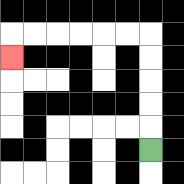{'start': '[6, 6]', 'end': '[0, 2]', 'path_directions': 'U,U,U,U,U,L,L,L,L,L,L,D', 'path_coordinates': '[[6, 6], [6, 5], [6, 4], [6, 3], [6, 2], [6, 1], [5, 1], [4, 1], [3, 1], [2, 1], [1, 1], [0, 1], [0, 2]]'}